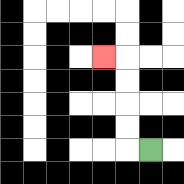{'start': '[6, 6]', 'end': '[4, 2]', 'path_directions': 'L,U,U,U,U,L', 'path_coordinates': '[[6, 6], [5, 6], [5, 5], [5, 4], [5, 3], [5, 2], [4, 2]]'}